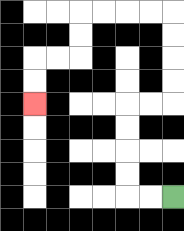{'start': '[7, 8]', 'end': '[1, 4]', 'path_directions': 'L,L,U,U,U,U,R,R,U,U,U,U,L,L,L,L,D,D,L,L,D,D', 'path_coordinates': '[[7, 8], [6, 8], [5, 8], [5, 7], [5, 6], [5, 5], [5, 4], [6, 4], [7, 4], [7, 3], [7, 2], [7, 1], [7, 0], [6, 0], [5, 0], [4, 0], [3, 0], [3, 1], [3, 2], [2, 2], [1, 2], [1, 3], [1, 4]]'}